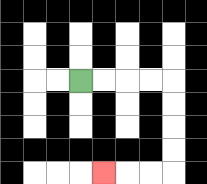{'start': '[3, 3]', 'end': '[4, 7]', 'path_directions': 'R,R,R,R,D,D,D,D,L,L,L', 'path_coordinates': '[[3, 3], [4, 3], [5, 3], [6, 3], [7, 3], [7, 4], [7, 5], [7, 6], [7, 7], [6, 7], [5, 7], [4, 7]]'}